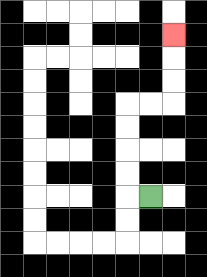{'start': '[6, 8]', 'end': '[7, 1]', 'path_directions': 'L,U,U,U,U,R,R,U,U,U', 'path_coordinates': '[[6, 8], [5, 8], [5, 7], [5, 6], [5, 5], [5, 4], [6, 4], [7, 4], [7, 3], [7, 2], [7, 1]]'}